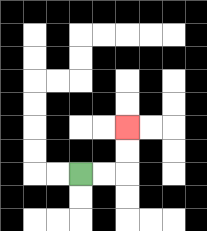{'start': '[3, 7]', 'end': '[5, 5]', 'path_directions': 'R,R,U,U', 'path_coordinates': '[[3, 7], [4, 7], [5, 7], [5, 6], [5, 5]]'}